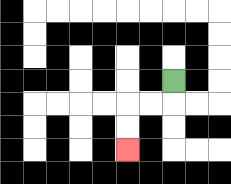{'start': '[7, 3]', 'end': '[5, 6]', 'path_directions': 'D,L,L,D,D', 'path_coordinates': '[[7, 3], [7, 4], [6, 4], [5, 4], [5, 5], [5, 6]]'}